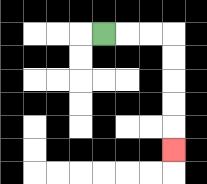{'start': '[4, 1]', 'end': '[7, 6]', 'path_directions': 'R,R,R,D,D,D,D,D', 'path_coordinates': '[[4, 1], [5, 1], [6, 1], [7, 1], [7, 2], [7, 3], [7, 4], [7, 5], [7, 6]]'}